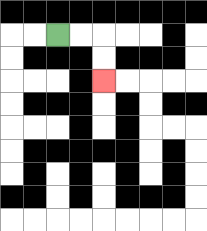{'start': '[2, 1]', 'end': '[4, 3]', 'path_directions': 'R,R,D,D', 'path_coordinates': '[[2, 1], [3, 1], [4, 1], [4, 2], [4, 3]]'}